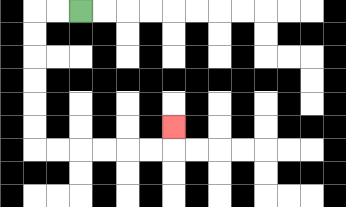{'start': '[3, 0]', 'end': '[7, 5]', 'path_directions': 'L,L,D,D,D,D,D,D,R,R,R,R,R,R,U', 'path_coordinates': '[[3, 0], [2, 0], [1, 0], [1, 1], [1, 2], [1, 3], [1, 4], [1, 5], [1, 6], [2, 6], [3, 6], [4, 6], [5, 6], [6, 6], [7, 6], [7, 5]]'}